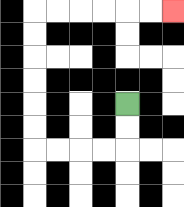{'start': '[5, 4]', 'end': '[7, 0]', 'path_directions': 'D,D,L,L,L,L,U,U,U,U,U,U,R,R,R,R,R,R', 'path_coordinates': '[[5, 4], [5, 5], [5, 6], [4, 6], [3, 6], [2, 6], [1, 6], [1, 5], [1, 4], [1, 3], [1, 2], [1, 1], [1, 0], [2, 0], [3, 0], [4, 0], [5, 0], [6, 0], [7, 0]]'}